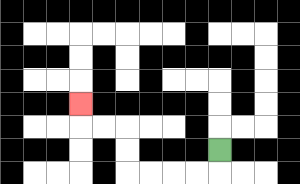{'start': '[9, 6]', 'end': '[3, 4]', 'path_directions': 'D,L,L,L,L,U,U,L,L,U', 'path_coordinates': '[[9, 6], [9, 7], [8, 7], [7, 7], [6, 7], [5, 7], [5, 6], [5, 5], [4, 5], [3, 5], [3, 4]]'}